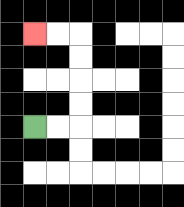{'start': '[1, 5]', 'end': '[1, 1]', 'path_directions': 'R,R,U,U,U,U,L,L', 'path_coordinates': '[[1, 5], [2, 5], [3, 5], [3, 4], [3, 3], [3, 2], [3, 1], [2, 1], [1, 1]]'}